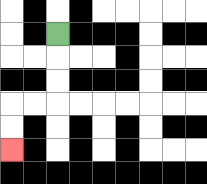{'start': '[2, 1]', 'end': '[0, 6]', 'path_directions': 'D,D,D,L,L,D,D', 'path_coordinates': '[[2, 1], [2, 2], [2, 3], [2, 4], [1, 4], [0, 4], [0, 5], [0, 6]]'}